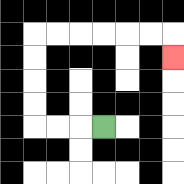{'start': '[4, 5]', 'end': '[7, 2]', 'path_directions': 'L,L,L,U,U,U,U,R,R,R,R,R,R,D', 'path_coordinates': '[[4, 5], [3, 5], [2, 5], [1, 5], [1, 4], [1, 3], [1, 2], [1, 1], [2, 1], [3, 1], [4, 1], [5, 1], [6, 1], [7, 1], [7, 2]]'}